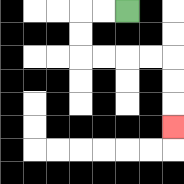{'start': '[5, 0]', 'end': '[7, 5]', 'path_directions': 'L,L,D,D,R,R,R,R,D,D,D', 'path_coordinates': '[[5, 0], [4, 0], [3, 0], [3, 1], [3, 2], [4, 2], [5, 2], [6, 2], [7, 2], [7, 3], [7, 4], [7, 5]]'}